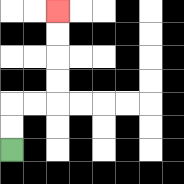{'start': '[0, 6]', 'end': '[2, 0]', 'path_directions': 'U,U,R,R,U,U,U,U', 'path_coordinates': '[[0, 6], [0, 5], [0, 4], [1, 4], [2, 4], [2, 3], [2, 2], [2, 1], [2, 0]]'}